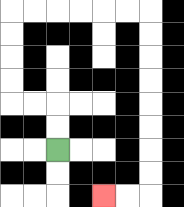{'start': '[2, 6]', 'end': '[4, 8]', 'path_directions': 'U,U,L,L,U,U,U,U,R,R,R,R,R,R,D,D,D,D,D,D,D,D,L,L', 'path_coordinates': '[[2, 6], [2, 5], [2, 4], [1, 4], [0, 4], [0, 3], [0, 2], [0, 1], [0, 0], [1, 0], [2, 0], [3, 0], [4, 0], [5, 0], [6, 0], [6, 1], [6, 2], [6, 3], [6, 4], [6, 5], [6, 6], [6, 7], [6, 8], [5, 8], [4, 8]]'}